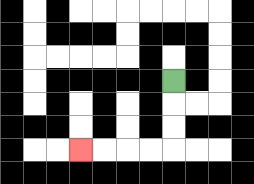{'start': '[7, 3]', 'end': '[3, 6]', 'path_directions': 'D,D,D,L,L,L,L', 'path_coordinates': '[[7, 3], [7, 4], [7, 5], [7, 6], [6, 6], [5, 6], [4, 6], [3, 6]]'}